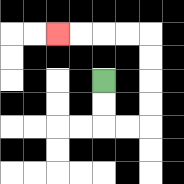{'start': '[4, 3]', 'end': '[2, 1]', 'path_directions': 'D,D,R,R,U,U,U,U,L,L,L,L', 'path_coordinates': '[[4, 3], [4, 4], [4, 5], [5, 5], [6, 5], [6, 4], [6, 3], [6, 2], [6, 1], [5, 1], [4, 1], [3, 1], [2, 1]]'}